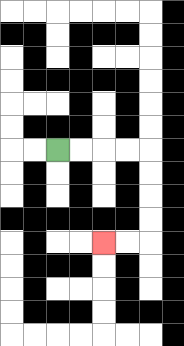{'start': '[2, 6]', 'end': '[4, 10]', 'path_directions': 'R,R,R,R,D,D,D,D,L,L', 'path_coordinates': '[[2, 6], [3, 6], [4, 6], [5, 6], [6, 6], [6, 7], [6, 8], [6, 9], [6, 10], [5, 10], [4, 10]]'}